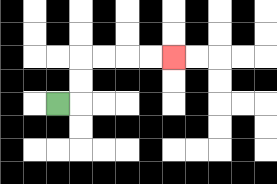{'start': '[2, 4]', 'end': '[7, 2]', 'path_directions': 'R,U,U,R,R,R,R', 'path_coordinates': '[[2, 4], [3, 4], [3, 3], [3, 2], [4, 2], [5, 2], [6, 2], [7, 2]]'}